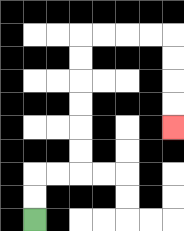{'start': '[1, 9]', 'end': '[7, 5]', 'path_directions': 'U,U,R,R,U,U,U,U,U,U,R,R,R,R,D,D,D,D', 'path_coordinates': '[[1, 9], [1, 8], [1, 7], [2, 7], [3, 7], [3, 6], [3, 5], [3, 4], [3, 3], [3, 2], [3, 1], [4, 1], [5, 1], [6, 1], [7, 1], [7, 2], [7, 3], [7, 4], [7, 5]]'}